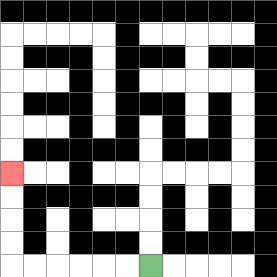{'start': '[6, 11]', 'end': '[0, 7]', 'path_directions': 'L,L,L,L,L,L,U,U,U,U', 'path_coordinates': '[[6, 11], [5, 11], [4, 11], [3, 11], [2, 11], [1, 11], [0, 11], [0, 10], [0, 9], [0, 8], [0, 7]]'}